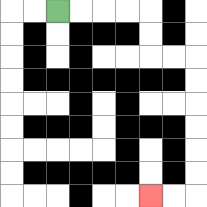{'start': '[2, 0]', 'end': '[6, 8]', 'path_directions': 'R,R,R,R,D,D,R,R,D,D,D,D,D,D,L,L', 'path_coordinates': '[[2, 0], [3, 0], [4, 0], [5, 0], [6, 0], [6, 1], [6, 2], [7, 2], [8, 2], [8, 3], [8, 4], [8, 5], [8, 6], [8, 7], [8, 8], [7, 8], [6, 8]]'}